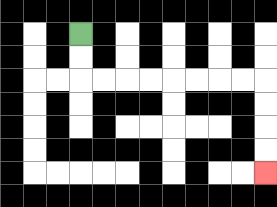{'start': '[3, 1]', 'end': '[11, 7]', 'path_directions': 'D,D,R,R,R,R,R,R,R,R,D,D,D,D', 'path_coordinates': '[[3, 1], [3, 2], [3, 3], [4, 3], [5, 3], [6, 3], [7, 3], [8, 3], [9, 3], [10, 3], [11, 3], [11, 4], [11, 5], [11, 6], [11, 7]]'}